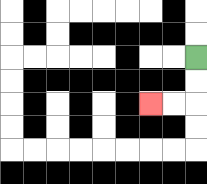{'start': '[8, 2]', 'end': '[6, 4]', 'path_directions': 'D,D,L,L', 'path_coordinates': '[[8, 2], [8, 3], [8, 4], [7, 4], [6, 4]]'}